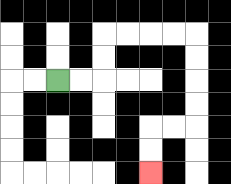{'start': '[2, 3]', 'end': '[6, 7]', 'path_directions': 'R,R,U,U,R,R,R,R,D,D,D,D,L,L,D,D', 'path_coordinates': '[[2, 3], [3, 3], [4, 3], [4, 2], [4, 1], [5, 1], [6, 1], [7, 1], [8, 1], [8, 2], [8, 3], [8, 4], [8, 5], [7, 5], [6, 5], [6, 6], [6, 7]]'}